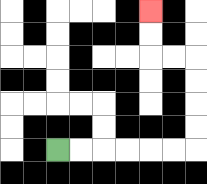{'start': '[2, 6]', 'end': '[6, 0]', 'path_directions': 'R,R,R,R,R,R,U,U,U,U,L,L,U,U', 'path_coordinates': '[[2, 6], [3, 6], [4, 6], [5, 6], [6, 6], [7, 6], [8, 6], [8, 5], [8, 4], [8, 3], [8, 2], [7, 2], [6, 2], [6, 1], [6, 0]]'}